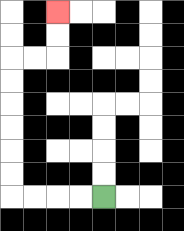{'start': '[4, 8]', 'end': '[2, 0]', 'path_directions': 'L,L,L,L,U,U,U,U,U,U,R,R,U,U', 'path_coordinates': '[[4, 8], [3, 8], [2, 8], [1, 8], [0, 8], [0, 7], [0, 6], [0, 5], [0, 4], [0, 3], [0, 2], [1, 2], [2, 2], [2, 1], [2, 0]]'}